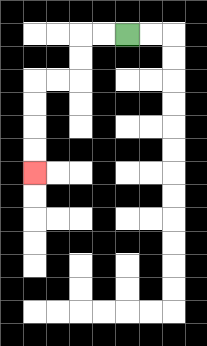{'start': '[5, 1]', 'end': '[1, 7]', 'path_directions': 'L,L,D,D,L,L,D,D,D,D', 'path_coordinates': '[[5, 1], [4, 1], [3, 1], [3, 2], [3, 3], [2, 3], [1, 3], [1, 4], [1, 5], [1, 6], [1, 7]]'}